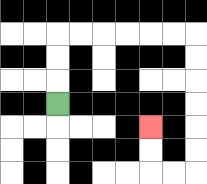{'start': '[2, 4]', 'end': '[6, 5]', 'path_directions': 'U,U,U,R,R,R,R,R,R,D,D,D,D,D,D,L,L,U,U', 'path_coordinates': '[[2, 4], [2, 3], [2, 2], [2, 1], [3, 1], [4, 1], [5, 1], [6, 1], [7, 1], [8, 1], [8, 2], [8, 3], [8, 4], [8, 5], [8, 6], [8, 7], [7, 7], [6, 7], [6, 6], [6, 5]]'}